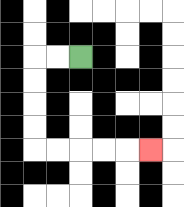{'start': '[3, 2]', 'end': '[6, 6]', 'path_directions': 'L,L,D,D,D,D,R,R,R,R,R', 'path_coordinates': '[[3, 2], [2, 2], [1, 2], [1, 3], [1, 4], [1, 5], [1, 6], [2, 6], [3, 6], [4, 6], [5, 6], [6, 6]]'}